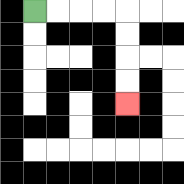{'start': '[1, 0]', 'end': '[5, 4]', 'path_directions': 'R,R,R,R,D,D,D,D', 'path_coordinates': '[[1, 0], [2, 0], [3, 0], [4, 0], [5, 0], [5, 1], [5, 2], [5, 3], [5, 4]]'}